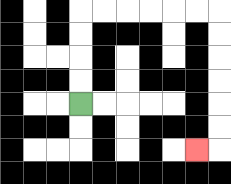{'start': '[3, 4]', 'end': '[8, 6]', 'path_directions': 'U,U,U,U,R,R,R,R,R,R,D,D,D,D,D,D,L', 'path_coordinates': '[[3, 4], [3, 3], [3, 2], [3, 1], [3, 0], [4, 0], [5, 0], [6, 0], [7, 0], [8, 0], [9, 0], [9, 1], [9, 2], [9, 3], [9, 4], [9, 5], [9, 6], [8, 6]]'}